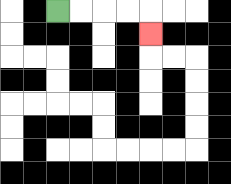{'start': '[2, 0]', 'end': '[6, 1]', 'path_directions': 'R,R,R,R,D', 'path_coordinates': '[[2, 0], [3, 0], [4, 0], [5, 0], [6, 0], [6, 1]]'}